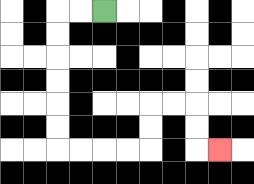{'start': '[4, 0]', 'end': '[9, 6]', 'path_directions': 'L,L,D,D,D,D,D,D,R,R,R,R,U,U,R,R,D,D,R', 'path_coordinates': '[[4, 0], [3, 0], [2, 0], [2, 1], [2, 2], [2, 3], [2, 4], [2, 5], [2, 6], [3, 6], [4, 6], [5, 6], [6, 6], [6, 5], [6, 4], [7, 4], [8, 4], [8, 5], [8, 6], [9, 6]]'}